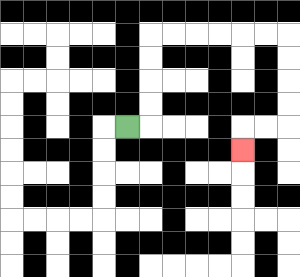{'start': '[5, 5]', 'end': '[10, 6]', 'path_directions': 'R,U,U,U,U,R,R,R,R,R,R,D,D,D,D,L,L,D', 'path_coordinates': '[[5, 5], [6, 5], [6, 4], [6, 3], [6, 2], [6, 1], [7, 1], [8, 1], [9, 1], [10, 1], [11, 1], [12, 1], [12, 2], [12, 3], [12, 4], [12, 5], [11, 5], [10, 5], [10, 6]]'}